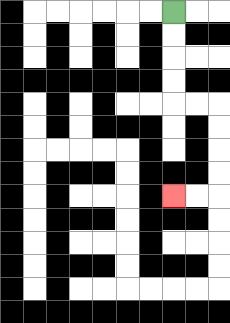{'start': '[7, 0]', 'end': '[7, 8]', 'path_directions': 'D,D,D,D,R,R,D,D,D,D,L,L', 'path_coordinates': '[[7, 0], [7, 1], [7, 2], [7, 3], [7, 4], [8, 4], [9, 4], [9, 5], [9, 6], [9, 7], [9, 8], [8, 8], [7, 8]]'}